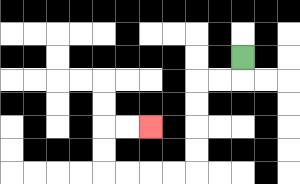{'start': '[10, 2]', 'end': '[6, 5]', 'path_directions': 'D,L,L,D,D,D,D,L,L,L,L,U,U,R,R', 'path_coordinates': '[[10, 2], [10, 3], [9, 3], [8, 3], [8, 4], [8, 5], [8, 6], [8, 7], [7, 7], [6, 7], [5, 7], [4, 7], [4, 6], [4, 5], [5, 5], [6, 5]]'}